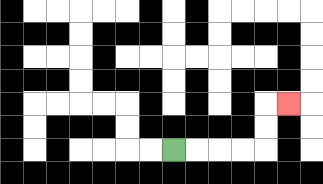{'start': '[7, 6]', 'end': '[12, 4]', 'path_directions': 'R,R,R,R,U,U,R', 'path_coordinates': '[[7, 6], [8, 6], [9, 6], [10, 6], [11, 6], [11, 5], [11, 4], [12, 4]]'}